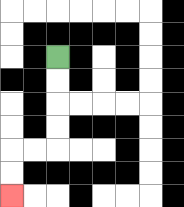{'start': '[2, 2]', 'end': '[0, 8]', 'path_directions': 'D,D,D,D,L,L,D,D', 'path_coordinates': '[[2, 2], [2, 3], [2, 4], [2, 5], [2, 6], [1, 6], [0, 6], [0, 7], [0, 8]]'}